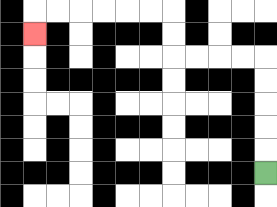{'start': '[11, 7]', 'end': '[1, 1]', 'path_directions': 'U,U,U,U,U,L,L,L,L,U,U,L,L,L,L,L,L,D', 'path_coordinates': '[[11, 7], [11, 6], [11, 5], [11, 4], [11, 3], [11, 2], [10, 2], [9, 2], [8, 2], [7, 2], [7, 1], [7, 0], [6, 0], [5, 0], [4, 0], [3, 0], [2, 0], [1, 0], [1, 1]]'}